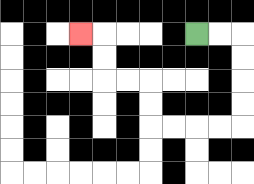{'start': '[8, 1]', 'end': '[3, 1]', 'path_directions': 'R,R,D,D,D,D,L,L,L,L,U,U,L,L,U,U,L', 'path_coordinates': '[[8, 1], [9, 1], [10, 1], [10, 2], [10, 3], [10, 4], [10, 5], [9, 5], [8, 5], [7, 5], [6, 5], [6, 4], [6, 3], [5, 3], [4, 3], [4, 2], [4, 1], [3, 1]]'}